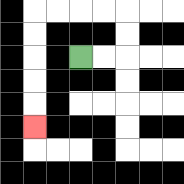{'start': '[3, 2]', 'end': '[1, 5]', 'path_directions': 'R,R,U,U,L,L,L,L,D,D,D,D,D', 'path_coordinates': '[[3, 2], [4, 2], [5, 2], [5, 1], [5, 0], [4, 0], [3, 0], [2, 0], [1, 0], [1, 1], [1, 2], [1, 3], [1, 4], [1, 5]]'}